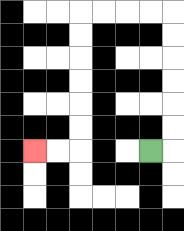{'start': '[6, 6]', 'end': '[1, 6]', 'path_directions': 'R,U,U,U,U,U,U,L,L,L,L,D,D,D,D,D,D,L,L', 'path_coordinates': '[[6, 6], [7, 6], [7, 5], [7, 4], [7, 3], [7, 2], [7, 1], [7, 0], [6, 0], [5, 0], [4, 0], [3, 0], [3, 1], [3, 2], [3, 3], [3, 4], [3, 5], [3, 6], [2, 6], [1, 6]]'}